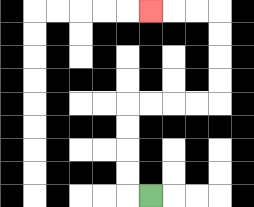{'start': '[6, 8]', 'end': '[6, 0]', 'path_directions': 'L,U,U,U,U,R,R,R,R,U,U,U,U,L,L,L', 'path_coordinates': '[[6, 8], [5, 8], [5, 7], [5, 6], [5, 5], [5, 4], [6, 4], [7, 4], [8, 4], [9, 4], [9, 3], [9, 2], [9, 1], [9, 0], [8, 0], [7, 0], [6, 0]]'}